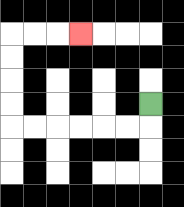{'start': '[6, 4]', 'end': '[3, 1]', 'path_directions': 'D,L,L,L,L,L,L,U,U,U,U,R,R,R', 'path_coordinates': '[[6, 4], [6, 5], [5, 5], [4, 5], [3, 5], [2, 5], [1, 5], [0, 5], [0, 4], [0, 3], [0, 2], [0, 1], [1, 1], [2, 1], [3, 1]]'}